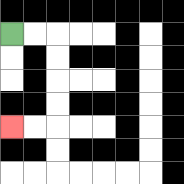{'start': '[0, 1]', 'end': '[0, 5]', 'path_directions': 'R,R,D,D,D,D,L,L', 'path_coordinates': '[[0, 1], [1, 1], [2, 1], [2, 2], [2, 3], [2, 4], [2, 5], [1, 5], [0, 5]]'}